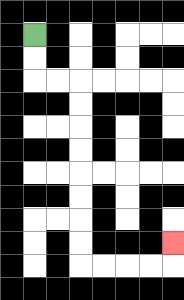{'start': '[1, 1]', 'end': '[7, 10]', 'path_directions': 'D,D,R,R,D,D,D,D,D,D,D,D,R,R,R,R,U', 'path_coordinates': '[[1, 1], [1, 2], [1, 3], [2, 3], [3, 3], [3, 4], [3, 5], [3, 6], [3, 7], [3, 8], [3, 9], [3, 10], [3, 11], [4, 11], [5, 11], [6, 11], [7, 11], [7, 10]]'}